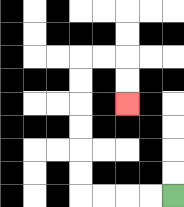{'start': '[7, 8]', 'end': '[5, 4]', 'path_directions': 'L,L,L,L,U,U,U,U,U,U,R,R,D,D', 'path_coordinates': '[[7, 8], [6, 8], [5, 8], [4, 8], [3, 8], [3, 7], [3, 6], [3, 5], [3, 4], [3, 3], [3, 2], [4, 2], [5, 2], [5, 3], [5, 4]]'}